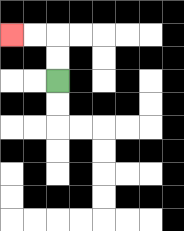{'start': '[2, 3]', 'end': '[0, 1]', 'path_directions': 'U,U,L,L', 'path_coordinates': '[[2, 3], [2, 2], [2, 1], [1, 1], [0, 1]]'}